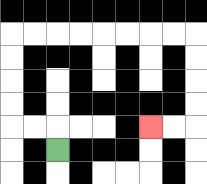{'start': '[2, 6]', 'end': '[6, 5]', 'path_directions': 'U,L,L,U,U,U,U,R,R,R,R,R,R,R,R,D,D,D,D,L,L', 'path_coordinates': '[[2, 6], [2, 5], [1, 5], [0, 5], [0, 4], [0, 3], [0, 2], [0, 1], [1, 1], [2, 1], [3, 1], [4, 1], [5, 1], [6, 1], [7, 1], [8, 1], [8, 2], [8, 3], [8, 4], [8, 5], [7, 5], [6, 5]]'}